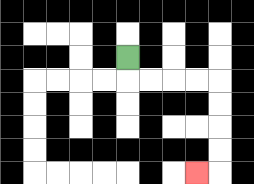{'start': '[5, 2]', 'end': '[8, 7]', 'path_directions': 'D,R,R,R,R,D,D,D,D,L', 'path_coordinates': '[[5, 2], [5, 3], [6, 3], [7, 3], [8, 3], [9, 3], [9, 4], [9, 5], [9, 6], [9, 7], [8, 7]]'}